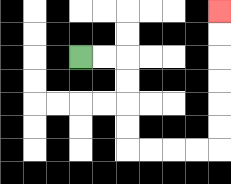{'start': '[3, 2]', 'end': '[9, 0]', 'path_directions': 'R,R,D,D,D,D,R,R,R,R,U,U,U,U,U,U', 'path_coordinates': '[[3, 2], [4, 2], [5, 2], [5, 3], [5, 4], [5, 5], [5, 6], [6, 6], [7, 6], [8, 6], [9, 6], [9, 5], [9, 4], [9, 3], [9, 2], [9, 1], [9, 0]]'}